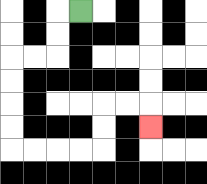{'start': '[3, 0]', 'end': '[6, 5]', 'path_directions': 'L,D,D,L,L,D,D,D,D,R,R,R,R,U,U,R,R,D', 'path_coordinates': '[[3, 0], [2, 0], [2, 1], [2, 2], [1, 2], [0, 2], [0, 3], [0, 4], [0, 5], [0, 6], [1, 6], [2, 6], [3, 6], [4, 6], [4, 5], [4, 4], [5, 4], [6, 4], [6, 5]]'}